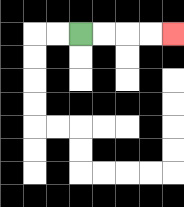{'start': '[3, 1]', 'end': '[7, 1]', 'path_directions': 'R,R,R,R', 'path_coordinates': '[[3, 1], [4, 1], [5, 1], [6, 1], [7, 1]]'}